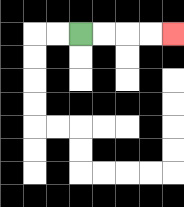{'start': '[3, 1]', 'end': '[7, 1]', 'path_directions': 'R,R,R,R', 'path_coordinates': '[[3, 1], [4, 1], [5, 1], [6, 1], [7, 1]]'}